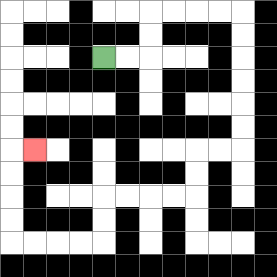{'start': '[4, 2]', 'end': '[1, 6]', 'path_directions': 'R,R,U,U,R,R,R,R,D,D,D,D,D,D,L,L,D,D,L,L,L,L,D,D,L,L,L,L,U,U,U,U,R', 'path_coordinates': '[[4, 2], [5, 2], [6, 2], [6, 1], [6, 0], [7, 0], [8, 0], [9, 0], [10, 0], [10, 1], [10, 2], [10, 3], [10, 4], [10, 5], [10, 6], [9, 6], [8, 6], [8, 7], [8, 8], [7, 8], [6, 8], [5, 8], [4, 8], [4, 9], [4, 10], [3, 10], [2, 10], [1, 10], [0, 10], [0, 9], [0, 8], [0, 7], [0, 6], [1, 6]]'}